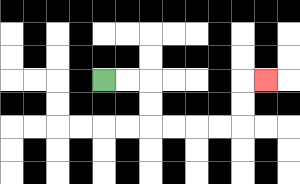{'start': '[4, 3]', 'end': '[11, 3]', 'path_directions': 'R,R,D,D,R,R,R,R,U,U,R', 'path_coordinates': '[[4, 3], [5, 3], [6, 3], [6, 4], [6, 5], [7, 5], [8, 5], [9, 5], [10, 5], [10, 4], [10, 3], [11, 3]]'}